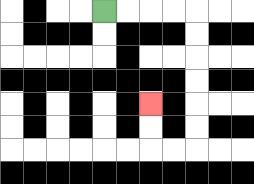{'start': '[4, 0]', 'end': '[6, 4]', 'path_directions': 'R,R,R,R,D,D,D,D,D,D,L,L,U,U', 'path_coordinates': '[[4, 0], [5, 0], [6, 0], [7, 0], [8, 0], [8, 1], [8, 2], [8, 3], [8, 4], [8, 5], [8, 6], [7, 6], [6, 6], [6, 5], [6, 4]]'}